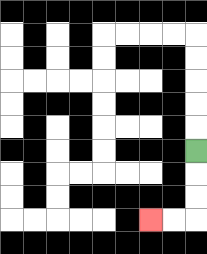{'start': '[8, 6]', 'end': '[6, 9]', 'path_directions': 'D,D,D,L,L', 'path_coordinates': '[[8, 6], [8, 7], [8, 8], [8, 9], [7, 9], [6, 9]]'}